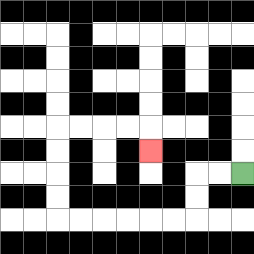{'start': '[10, 7]', 'end': '[6, 6]', 'path_directions': 'L,L,D,D,L,L,L,L,L,L,U,U,U,U,R,R,R,R,D', 'path_coordinates': '[[10, 7], [9, 7], [8, 7], [8, 8], [8, 9], [7, 9], [6, 9], [5, 9], [4, 9], [3, 9], [2, 9], [2, 8], [2, 7], [2, 6], [2, 5], [3, 5], [4, 5], [5, 5], [6, 5], [6, 6]]'}